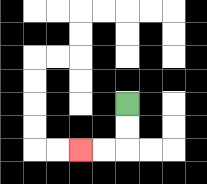{'start': '[5, 4]', 'end': '[3, 6]', 'path_directions': 'D,D,L,L', 'path_coordinates': '[[5, 4], [5, 5], [5, 6], [4, 6], [3, 6]]'}